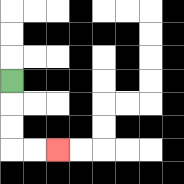{'start': '[0, 3]', 'end': '[2, 6]', 'path_directions': 'D,D,D,R,R', 'path_coordinates': '[[0, 3], [0, 4], [0, 5], [0, 6], [1, 6], [2, 6]]'}